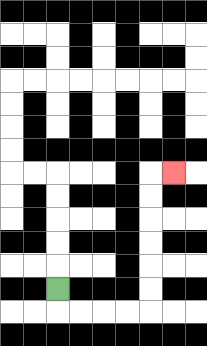{'start': '[2, 12]', 'end': '[7, 7]', 'path_directions': 'D,R,R,R,R,U,U,U,U,U,U,R', 'path_coordinates': '[[2, 12], [2, 13], [3, 13], [4, 13], [5, 13], [6, 13], [6, 12], [6, 11], [6, 10], [6, 9], [6, 8], [6, 7], [7, 7]]'}